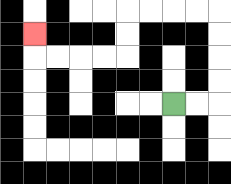{'start': '[7, 4]', 'end': '[1, 1]', 'path_directions': 'R,R,U,U,U,U,L,L,L,L,D,D,L,L,L,L,U', 'path_coordinates': '[[7, 4], [8, 4], [9, 4], [9, 3], [9, 2], [9, 1], [9, 0], [8, 0], [7, 0], [6, 0], [5, 0], [5, 1], [5, 2], [4, 2], [3, 2], [2, 2], [1, 2], [1, 1]]'}